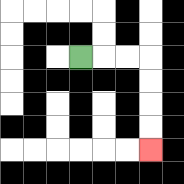{'start': '[3, 2]', 'end': '[6, 6]', 'path_directions': 'R,R,R,D,D,D,D', 'path_coordinates': '[[3, 2], [4, 2], [5, 2], [6, 2], [6, 3], [6, 4], [6, 5], [6, 6]]'}